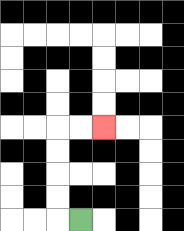{'start': '[3, 9]', 'end': '[4, 5]', 'path_directions': 'L,U,U,U,U,R,R', 'path_coordinates': '[[3, 9], [2, 9], [2, 8], [2, 7], [2, 6], [2, 5], [3, 5], [4, 5]]'}